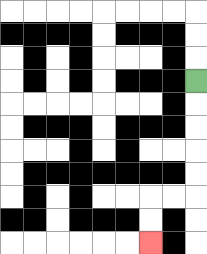{'start': '[8, 3]', 'end': '[6, 10]', 'path_directions': 'D,D,D,D,D,L,L,D,D', 'path_coordinates': '[[8, 3], [8, 4], [8, 5], [8, 6], [8, 7], [8, 8], [7, 8], [6, 8], [6, 9], [6, 10]]'}